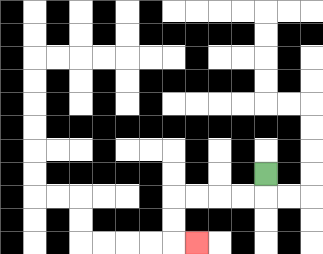{'start': '[11, 7]', 'end': '[8, 10]', 'path_directions': 'D,L,L,L,L,D,D,R', 'path_coordinates': '[[11, 7], [11, 8], [10, 8], [9, 8], [8, 8], [7, 8], [7, 9], [7, 10], [8, 10]]'}